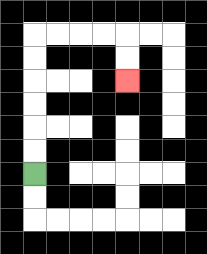{'start': '[1, 7]', 'end': '[5, 3]', 'path_directions': 'U,U,U,U,U,U,R,R,R,R,D,D', 'path_coordinates': '[[1, 7], [1, 6], [1, 5], [1, 4], [1, 3], [1, 2], [1, 1], [2, 1], [3, 1], [4, 1], [5, 1], [5, 2], [5, 3]]'}